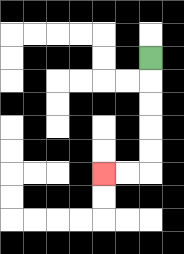{'start': '[6, 2]', 'end': '[4, 7]', 'path_directions': 'D,D,D,D,D,L,L', 'path_coordinates': '[[6, 2], [6, 3], [6, 4], [6, 5], [6, 6], [6, 7], [5, 7], [4, 7]]'}